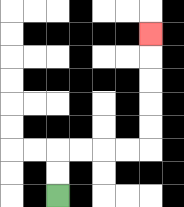{'start': '[2, 8]', 'end': '[6, 1]', 'path_directions': 'U,U,R,R,R,R,U,U,U,U,U', 'path_coordinates': '[[2, 8], [2, 7], [2, 6], [3, 6], [4, 6], [5, 6], [6, 6], [6, 5], [6, 4], [6, 3], [6, 2], [6, 1]]'}